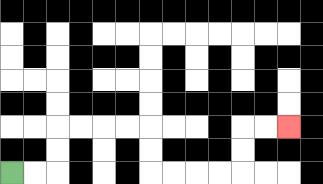{'start': '[0, 7]', 'end': '[12, 5]', 'path_directions': 'R,R,U,U,R,R,R,R,D,D,R,R,R,R,U,U,R,R', 'path_coordinates': '[[0, 7], [1, 7], [2, 7], [2, 6], [2, 5], [3, 5], [4, 5], [5, 5], [6, 5], [6, 6], [6, 7], [7, 7], [8, 7], [9, 7], [10, 7], [10, 6], [10, 5], [11, 5], [12, 5]]'}